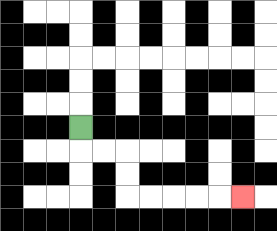{'start': '[3, 5]', 'end': '[10, 8]', 'path_directions': 'D,R,R,D,D,R,R,R,R,R', 'path_coordinates': '[[3, 5], [3, 6], [4, 6], [5, 6], [5, 7], [5, 8], [6, 8], [7, 8], [8, 8], [9, 8], [10, 8]]'}